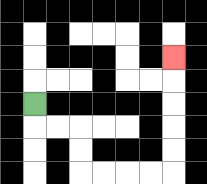{'start': '[1, 4]', 'end': '[7, 2]', 'path_directions': 'D,R,R,D,D,R,R,R,R,U,U,U,U,U', 'path_coordinates': '[[1, 4], [1, 5], [2, 5], [3, 5], [3, 6], [3, 7], [4, 7], [5, 7], [6, 7], [7, 7], [7, 6], [7, 5], [7, 4], [7, 3], [7, 2]]'}